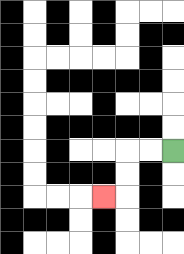{'start': '[7, 6]', 'end': '[4, 8]', 'path_directions': 'L,L,D,D,L', 'path_coordinates': '[[7, 6], [6, 6], [5, 6], [5, 7], [5, 8], [4, 8]]'}